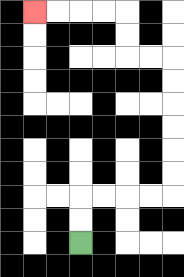{'start': '[3, 10]', 'end': '[1, 0]', 'path_directions': 'U,U,R,R,R,R,U,U,U,U,U,U,L,L,U,U,L,L,L,L', 'path_coordinates': '[[3, 10], [3, 9], [3, 8], [4, 8], [5, 8], [6, 8], [7, 8], [7, 7], [7, 6], [7, 5], [7, 4], [7, 3], [7, 2], [6, 2], [5, 2], [5, 1], [5, 0], [4, 0], [3, 0], [2, 0], [1, 0]]'}